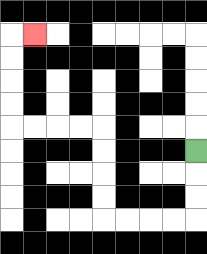{'start': '[8, 6]', 'end': '[1, 1]', 'path_directions': 'D,D,D,L,L,L,L,U,U,U,U,L,L,L,L,U,U,U,U,R', 'path_coordinates': '[[8, 6], [8, 7], [8, 8], [8, 9], [7, 9], [6, 9], [5, 9], [4, 9], [4, 8], [4, 7], [4, 6], [4, 5], [3, 5], [2, 5], [1, 5], [0, 5], [0, 4], [0, 3], [0, 2], [0, 1], [1, 1]]'}